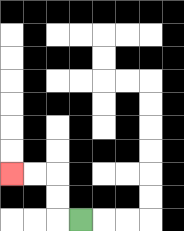{'start': '[3, 9]', 'end': '[0, 7]', 'path_directions': 'L,U,U,L,L', 'path_coordinates': '[[3, 9], [2, 9], [2, 8], [2, 7], [1, 7], [0, 7]]'}